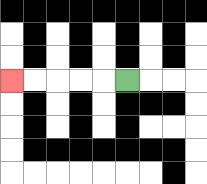{'start': '[5, 3]', 'end': '[0, 3]', 'path_directions': 'L,L,L,L,L', 'path_coordinates': '[[5, 3], [4, 3], [3, 3], [2, 3], [1, 3], [0, 3]]'}